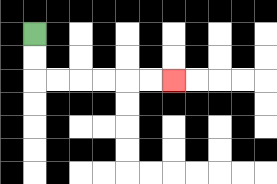{'start': '[1, 1]', 'end': '[7, 3]', 'path_directions': 'D,D,R,R,R,R,R,R', 'path_coordinates': '[[1, 1], [1, 2], [1, 3], [2, 3], [3, 3], [4, 3], [5, 3], [6, 3], [7, 3]]'}